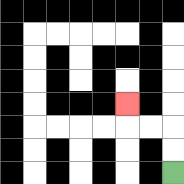{'start': '[7, 7]', 'end': '[5, 4]', 'path_directions': 'U,U,L,L,U', 'path_coordinates': '[[7, 7], [7, 6], [7, 5], [6, 5], [5, 5], [5, 4]]'}